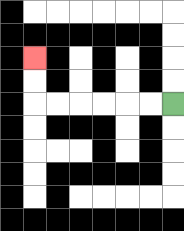{'start': '[7, 4]', 'end': '[1, 2]', 'path_directions': 'L,L,L,L,L,L,U,U', 'path_coordinates': '[[7, 4], [6, 4], [5, 4], [4, 4], [3, 4], [2, 4], [1, 4], [1, 3], [1, 2]]'}